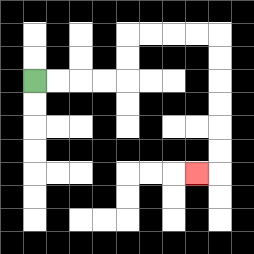{'start': '[1, 3]', 'end': '[8, 7]', 'path_directions': 'R,R,R,R,U,U,R,R,R,R,D,D,D,D,D,D,L', 'path_coordinates': '[[1, 3], [2, 3], [3, 3], [4, 3], [5, 3], [5, 2], [5, 1], [6, 1], [7, 1], [8, 1], [9, 1], [9, 2], [9, 3], [9, 4], [9, 5], [9, 6], [9, 7], [8, 7]]'}